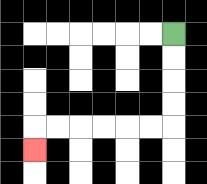{'start': '[7, 1]', 'end': '[1, 6]', 'path_directions': 'D,D,D,D,L,L,L,L,L,L,D', 'path_coordinates': '[[7, 1], [7, 2], [7, 3], [7, 4], [7, 5], [6, 5], [5, 5], [4, 5], [3, 5], [2, 5], [1, 5], [1, 6]]'}